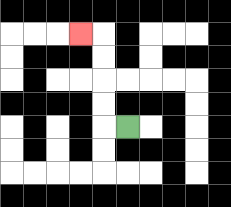{'start': '[5, 5]', 'end': '[3, 1]', 'path_directions': 'L,U,U,U,U,L', 'path_coordinates': '[[5, 5], [4, 5], [4, 4], [4, 3], [4, 2], [4, 1], [3, 1]]'}